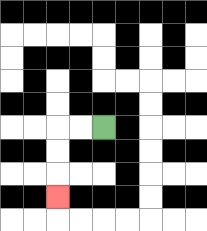{'start': '[4, 5]', 'end': '[2, 8]', 'path_directions': 'L,L,D,D,D', 'path_coordinates': '[[4, 5], [3, 5], [2, 5], [2, 6], [2, 7], [2, 8]]'}